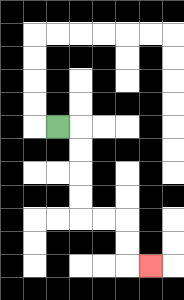{'start': '[2, 5]', 'end': '[6, 11]', 'path_directions': 'R,D,D,D,D,R,R,D,D,R', 'path_coordinates': '[[2, 5], [3, 5], [3, 6], [3, 7], [3, 8], [3, 9], [4, 9], [5, 9], [5, 10], [5, 11], [6, 11]]'}